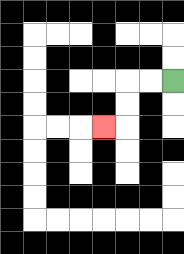{'start': '[7, 3]', 'end': '[4, 5]', 'path_directions': 'L,L,D,D,L', 'path_coordinates': '[[7, 3], [6, 3], [5, 3], [5, 4], [5, 5], [4, 5]]'}